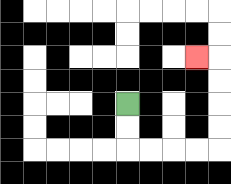{'start': '[5, 4]', 'end': '[8, 2]', 'path_directions': 'D,D,R,R,R,R,U,U,U,U,L', 'path_coordinates': '[[5, 4], [5, 5], [5, 6], [6, 6], [7, 6], [8, 6], [9, 6], [9, 5], [9, 4], [9, 3], [9, 2], [8, 2]]'}